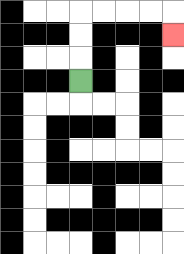{'start': '[3, 3]', 'end': '[7, 1]', 'path_directions': 'U,U,U,R,R,R,R,D', 'path_coordinates': '[[3, 3], [3, 2], [3, 1], [3, 0], [4, 0], [5, 0], [6, 0], [7, 0], [7, 1]]'}